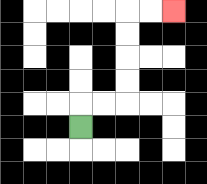{'start': '[3, 5]', 'end': '[7, 0]', 'path_directions': 'U,R,R,U,U,U,U,R,R', 'path_coordinates': '[[3, 5], [3, 4], [4, 4], [5, 4], [5, 3], [5, 2], [5, 1], [5, 0], [6, 0], [7, 0]]'}